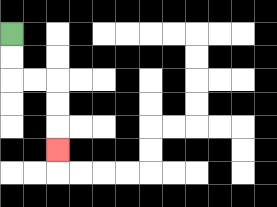{'start': '[0, 1]', 'end': '[2, 6]', 'path_directions': 'D,D,R,R,D,D,D', 'path_coordinates': '[[0, 1], [0, 2], [0, 3], [1, 3], [2, 3], [2, 4], [2, 5], [2, 6]]'}